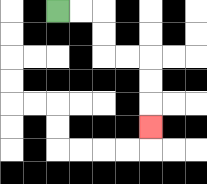{'start': '[2, 0]', 'end': '[6, 5]', 'path_directions': 'R,R,D,D,R,R,D,D,D', 'path_coordinates': '[[2, 0], [3, 0], [4, 0], [4, 1], [4, 2], [5, 2], [6, 2], [6, 3], [6, 4], [6, 5]]'}